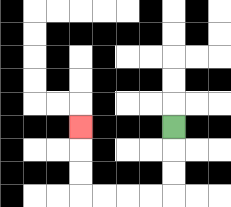{'start': '[7, 5]', 'end': '[3, 5]', 'path_directions': 'D,D,D,L,L,L,L,U,U,U', 'path_coordinates': '[[7, 5], [7, 6], [7, 7], [7, 8], [6, 8], [5, 8], [4, 8], [3, 8], [3, 7], [3, 6], [3, 5]]'}